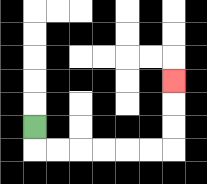{'start': '[1, 5]', 'end': '[7, 3]', 'path_directions': 'D,R,R,R,R,R,R,U,U,U', 'path_coordinates': '[[1, 5], [1, 6], [2, 6], [3, 6], [4, 6], [5, 6], [6, 6], [7, 6], [7, 5], [7, 4], [7, 3]]'}